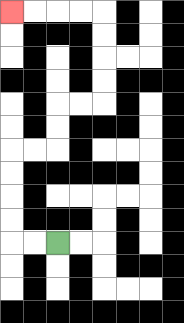{'start': '[2, 10]', 'end': '[0, 0]', 'path_directions': 'L,L,U,U,U,U,R,R,U,U,R,R,U,U,U,U,L,L,L,L', 'path_coordinates': '[[2, 10], [1, 10], [0, 10], [0, 9], [0, 8], [0, 7], [0, 6], [1, 6], [2, 6], [2, 5], [2, 4], [3, 4], [4, 4], [4, 3], [4, 2], [4, 1], [4, 0], [3, 0], [2, 0], [1, 0], [0, 0]]'}